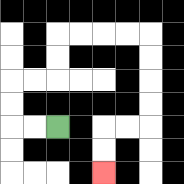{'start': '[2, 5]', 'end': '[4, 7]', 'path_directions': 'L,L,U,U,R,R,U,U,R,R,R,R,D,D,D,D,L,L,D,D', 'path_coordinates': '[[2, 5], [1, 5], [0, 5], [0, 4], [0, 3], [1, 3], [2, 3], [2, 2], [2, 1], [3, 1], [4, 1], [5, 1], [6, 1], [6, 2], [6, 3], [6, 4], [6, 5], [5, 5], [4, 5], [4, 6], [4, 7]]'}